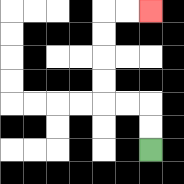{'start': '[6, 6]', 'end': '[6, 0]', 'path_directions': 'U,U,L,L,U,U,U,U,R,R', 'path_coordinates': '[[6, 6], [6, 5], [6, 4], [5, 4], [4, 4], [4, 3], [4, 2], [4, 1], [4, 0], [5, 0], [6, 0]]'}